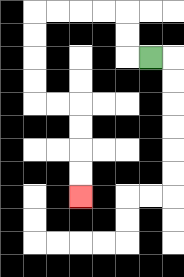{'start': '[6, 2]', 'end': '[3, 8]', 'path_directions': 'L,U,U,L,L,L,L,D,D,D,D,R,R,D,D,D,D', 'path_coordinates': '[[6, 2], [5, 2], [5, 1], [5, 0], [4, 0], [3, 0], [2, 0], [1, 0], [1, 1], [1, 2], [1, 3], [1, 4], [2, 4], [3, 4], [3, 5], [3, 6], [3, 7], [3, 8]]'}